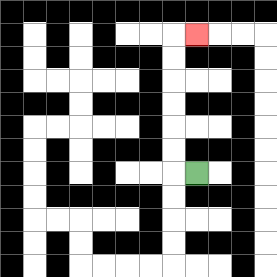{'start': '[8, 7]', 'end': '[8, 1]', 'path_directions': 'L,U,U,U,U,U,U,R', 'path_coordinates': '[[8, 7], [7, 7], [7, 6], [7, 5], [7, 4], [7, 3], [7, 2], [7, 1], [8, 1]]'}